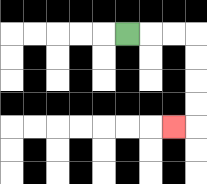{'start': '[5, 1]', 'end': '[7, 5]', 'path_directions': 'R,R,R,D,D,D,D,L', 'path_coordinates': '[[5, 1], [6, 1], [7, 1], [8, 1], [8, 2], [8, 3], [8, 4], [8, 5], [7, 5]]'}